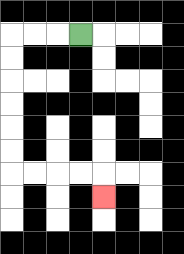{'start': '[3, 1]', 'end': '[4, 8]', 'path_directions': 'L,L,L,D,D,D,D,D,D,R,R,R,R,D', 'path_coordinates': '[[3, 1], [2, 1], [1, 1], [0, 1], [0, 2], [0, 3], [0, 4], [0, 5], [0, 6], [0, 7], [1, 7], [2, 7], [3, 7], [4, 7], [4, 8]]'}